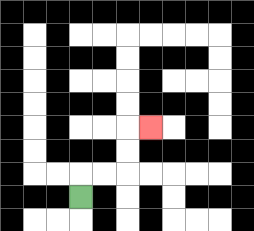{'start': '[3, 8]', 'end': '[6, 5]', 'path_directions': 'U,R,R,U,U,R', 'path_coordinates': '[[3, 8], [3, 7], [4, 7], [5, 7], [5, 6], [5, 5], [6, 5]]'}